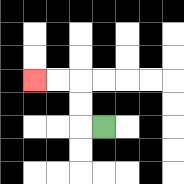{'start': '[4, 5]', 'end': '[1, 3]', 'path_directions': 'L,U,U,L,L', 'path_coordinates': '[[4, 5], [3, 5], [3, 4], [3, 3], [2, 3], [1, 3]]'}